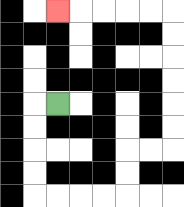{'start': '[2, 4]', 'end': '[2, 0]', 'path_directions': 'L,D,D,D,D,R,R,R,R,U,U,R,R,U,U,U,U,U,U,L,L,L,L,L', 'path_coordinates': '[[2, 4], [1, 4], [1, 5], [1, 6], [1, 7], [1, 8], [2, 8], [3, 8], [4, 8], [5, 8], [5, 7], [5, 6], [6, 6], [7, 6], [7, 5], [7, 4], [7, 3], [7, 2], [7, 1], [7, 0], [6, 0], [5, 0], [4, 0], [3, 0], [2, 0]]'}